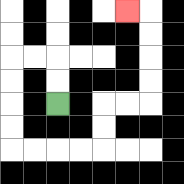{'start': '[2, 4]', 'end': '[5, 0]', 'path_directions': 'U,U,L,L,D,D,D,D,R,R,R,R,U,U,R,R,U,U,U,U,L', 'path_coordinates': '[[2, 4], [2, 3], [2, 2], [1, 2], [0, 2], [0, 3], [0, 4], [0, 5], [0, 6], [1, 6], [2, 6], [3, 6], [4, 6], [4, 5], [4, 4], [5, 4], [6, 4], [6, 3], [6, 2], [6, 1], [6, 0], [5, 0]]'}